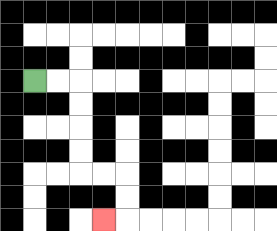{'start': '[1, 3]', 'end': '[4, 9]', 'path_directions': 'R,R,D,D,D,D,R,R,D,D,L', 'path_coordinates': '[[1, 3], [2, 3], [3, 3], [3, 4], [3, 5], [3, 6], [3, 7], [4, 7], [5, 7], [5, 8], [5, 9], [4, 9]]'}